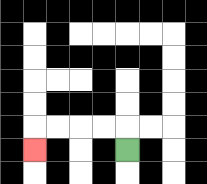{'start': '[5, 6]', 'end': '[1, 6]', 'path_directions': 'U,L,L,L,L,D', 'path_coordinates': '[[5, 6], [5, 5], [4, 5], [3, 5], [2, 5], [1, 5], [1, 6]]'}